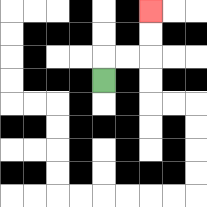{'start': '[4, 3]', 'end': '[6, 0]', 'path_directions': 'U,R,R,U,U', 'path_coordinates': '[[4, 3], [4, 2], [5, 2], [6, 2], [6, 1], [6, 0]]'}